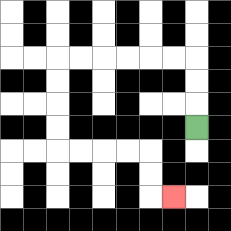{'start': '[8, 5]', 'end': '[7, 8]', 'path_directions': 'U,U,U,L,L,L,L,L,L,D,D,D,D,R,R,R,R,D,D,R', 'path_coordinates': '[[8, 5], [8, 4], [8, 3], [8, 2], [7, 2], [6, 2], [5, 2], [4, 2], [3, 2], [2, 2], [2, 3], [2, 4], [2, 5], [2, 6], [3, 6], [4, 6], [5, 6], [6, 6], [6, 7], [6, 8], [7, 8]]'}